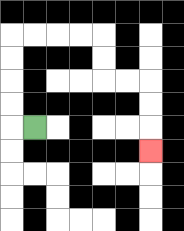{'start': '[1, 5]', 'end': '[6, 6]', 'path_directions': 'L,U,U,U,U,R,R,R,R,D,D,R,R,D,D,D', 'path_coordinates': '[[1, 5], [0, 5], [0, 4], [0, 3], [0, 2], [0, 1], [1, 1], [2, 1], [3, 1], [4, 1], [4, 2], [4, 3], [5, 3], [6, 3], [6, 4], [6, 5], [6, 6]]'}